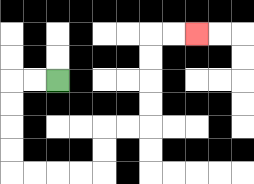{'start': '[2, 3]', 'end': '[8, 1]', 'path_directions': 'L,L,D,D,D,D,R,R,R,R,U,U,R,R,U,U,U,U,R,R', 'path_coordinates': '[[2, 3], [1, 3], [0, 3], [0, 4], [0, 5], [0, 6], [0, 7], [1, 7], [2, 7], [3, 7], [4, 7], [4, 6], [4, 5], [5, 5], [6, 5], [6, 4], [6, 3], [6, 2], [6, 1], [7, 1], [8, 1]]'}